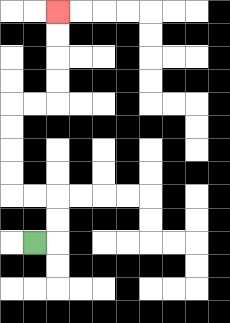{'start': '[1, 10]', 'end': '[2, 0]', 'path_directions': 'R,U,U,L,L,U,U,U,U,R,R,U,U,U,U', 'path_coordinates': '[[1, 10], [2, 10], [2, 9], [2, 8], [1, 8], [0, 8], [0, 7], [0, 6], [0, 5], [0, 4], [1, 4], [2, 4], [2, 3], [2, 2], [2, 1], [2, 0]]'}